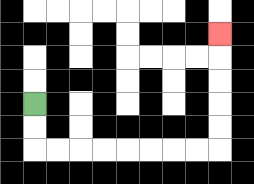{'start': '[1, 4]', 'end': '[9, 1]', 'path_directions': 'D,D,R,R,R,R,R,R,R,R,U,U,U,U,U', 'path_coordinates': '[[1, 4], [1, 5], [1, 6], [2, 6], [3, 6], [4, 6], [5, 6], [6, 6], [7, 6], [8, 6], [9, 6], [9, 5], [9, 4], [9, 3], [9, 2], [9, 1]]'}